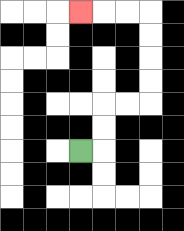{'start': '[3, 6]', 'end': '[3, 0]', 'path_directions': 'R,U,U,R,R,U,U,U,U,L,L,L', 'path_coordinates': '[[3, 6], [4, 6], [4, 5], [4, 4], [5, 4], [6, 4], [6, 3], [6, 2], [6, 1], [6, 0], [5, 0], [4, 0], [3, 0]]'}